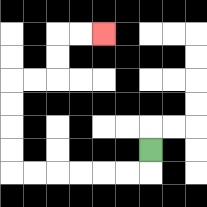{'start': '[6, 6]', 'end': '[4, 1]', 'path_directions': 'D,L,L,L,L,L,L,U,U,U,U,R,R,U,U,R,R', 'path_coordinates': '[[6, 6], [6, 7], [5, 7], [4, 7], [3, 7], [2, 7], [1, 7], [0, 7], [0, 6], [0, 5], [0, 4], [0, 3], [1, 3], [2, 3], [2, 2], [2, 1], [3, 1], [4, 1]]'}